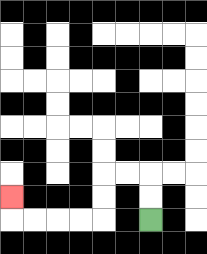{'start': '[6, 9]', 'end': '[0, 8]', 'path_directions': 'U,U,L,L,D,D,L,L,L,L,U', 'path_coordinates': '[[6, 9], [6, 8], [6, 7], [5, 7], [4, 7], [4, 8], [4, 9], [3, 9], [2, 9], [1, 9], [0, 9], [0, 8]]'}